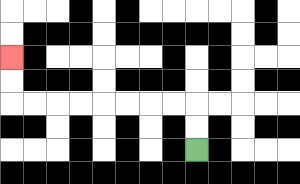{'start': '[8, 6]', 'end': '[0, 2]', 'path_directions': 'U,U,L,L,L,L,L,L,L,L,U,U', 'path_coordinates': '[[8, 6], [8, 5], [8, 4], [7, 4], [6, 4], [5, 4], [4, 4], [3, 4], [2, 4], [1, 4], [0, 4], [0, 3], [0, 2]]'}